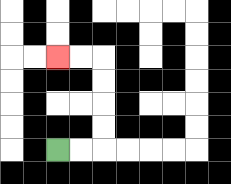{'start': '[2, 6]', 'end': '[2, 2]', 'path_directions': 'R,R,U,U,U,U,L,L', 'path_coordinates': '[[2, 6], [3, 6], [4, 6], [4, 5], [4, 4], [4, 3], [4, 2], [3, 2], [2, 2]]'}